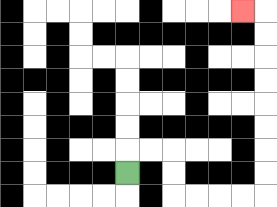{'start': '[5, 7]', 'end': '[10, 0]', 'path_directions': 'U,R,R,D,D,R,R,R,R,U,U,U,U,U,U,U,U,L', 'path_coordinates': '[[5, 7], [5, 6], [6, 6], [7, 6], [7, 7], [7, 8], [8, 8], [9, 8], [10, 8], [11, 8], [11, 7], [11, 6], [11, 5], [11, 4], [11, 3], [11, 2], [11, 1], [11, 0], [10, 0]]'}